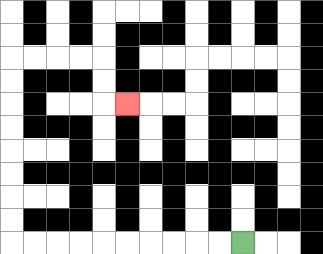{'start': '[10, 10]', 'end': '[5, 4]', 'path_directions': 'L,L,L,L,L,L,L,L,L,L,U,U,U,U,U,U,U,U,R,R,R,R,D,D,R', 'path_coordinates': '[[10, 10], [9, 10], [8, 10], [7, 10], [6, 10], [5, 10], [4, 10], [3, 10], [2, 10], [1, 10], [0, 10], [0, 9], [0, 8], [0, 7], [0, 6], [0, 5], [0, 4], [0, 3], [0, 2], [1, 2], [2, 2], [3, 2], [4, 2], [4, 3], [4, 4], [5, 4]]'}